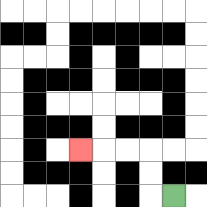{'start': '[7, 8]', 'end': '[3, 6]', 'path_directions': 'L,U,U,L,L,L', 'path_coordinates': '[[7, 8], [6, 8], [6, 7], [6, 6], [5, 6], [4, 6], [3, 6]]'}